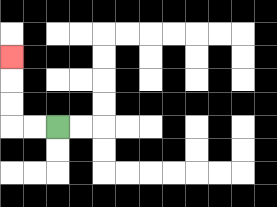{'start': '[2, 5]', 'end': '[0, 2]', 'path_directions': 'L,L,U,U,U', 'path_coordinates': '[[2, 5], [1, 5], [0, 5], [0, 4], [0, 3], [0, 2]]'}